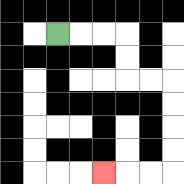{'start': '[2, 1]', 'end': '[4, 7]', 'path_directions': 'R,R,R,D,D,R,R,D,D,D,D,L,L,L', 'path_coordinates': '[[2, 1], [3, 1], [4, 1], [5, 1], [5, 2], [5, 3], [6, 3], [7, 3], [7, 4], [7, 5], [7, 6], [7, 7], [6, 7], [5, 7], [4, 7]]'}